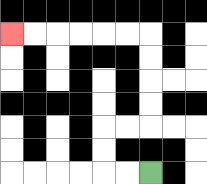{'start': '[6, 7]', 'end': '[0, 1]', 'path_directions': 'L,L,U,U,R,R,U,U,U,U,L,L,L,L,L,L', 'path_coordinates': '[[6, 7], [5, 7], [4, 7], [4, 6], [4, 5], [5, 5], [6, 5], [6, 4], [6, 3], [6, 2], [6, 1], [5, 1], [4, 1], [3, 1], [2, 1], [1, 1], [0, 1]]'}